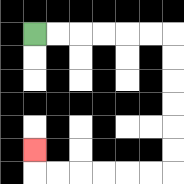{'start': '[1, 1]', 'end': '[1, 6]', 'path_directions': 'R,R,R,R,R,R,D,D,D,D,D,D,L,L,L,L,L,L,U', 'path_coordinates': '[[1, 1], [2, 1], [3, 1], [4, 1], [5, 1], [6, 1], [7, 1], [7, 2], [7, 3], [7, 4], [7, 5], [7, 6], [7, 7], [6, 7], [5, 7], [4, 7], [3, 7], [2, 7], [1, 7], [1, 6]]'}